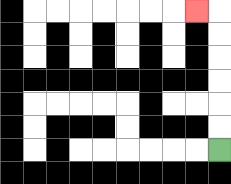{'start': '[9, 6]', 'end': '[8, 0]', 'path_directions': 'U,U,U,U,U,U,L', 'path_coordinates': '[[9, 6], [9, 5], [9, 4], [9, 3], [9, 2], [9, 1], [9, 0], [8, 0]]'}